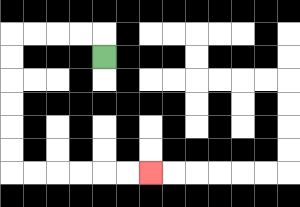{'start': '[4, 2]', 'end': '[6, 7]', 'path_directions': 'U,L,L,L,L,D,D,D,D,D,D,R,R,R,R,R,R', 'path_coordinates': '[[4, 2], [4, 1], [3, 1], [2, 1], [1, 1], [0, 1], [0, 2], [0, 3], [0, 4], [0, 5], [0, 6], [0, 7], [1, 7], [2, 7], [3, 7], [4, 7], [5, 7], [6, 7]]'}